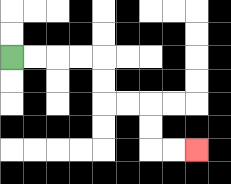{'start': '[0, 2]', 'end': '[8, 6]', 'path_directions': 'R,R,R,R,D,D,R,R,D,D,R,R', 'path_coordinates': '[[0, 2], [1, 2], [2, 2], [3, 2], [4, 2], [4, 3], [4, 4], [5, 4], [6, 4], [6, 5], [6, 6], [7, 6], [8, 6]]'}